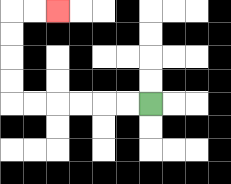{'start': '[6, 4]', 'end': '[2, 0]', 'path_directions': 'L,L,L,L,L,L,U,U,U,U,R,R', 'path_coordinates': '[[6, 4], [5, 4], [4, 4], [3, 4], [2, 4], [1, 4], [0, 4], [0, 3], [0, 2], [0, 1], [0, 0], [1, 0], [2, 0]]'}